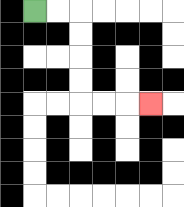{'start': '[1, 0]', 'end': '[6, 4]', 'path_directions': 'R,R,D,D,D,D,R,R,R', 'path_coordinates': '[[1, 0], [2, 0], [3, 0], [3, 1], [3, 2], [3, 3], [3, 4], [4, 4], [5, 4], [6, 4]]'}